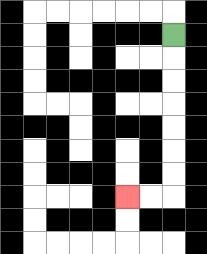{'start': '[7, 1]', 'end': '[5, 8]', 'path_directions': 'D,D,D,D,D,D,D,L,L', 'path_coordinates': '[[7, 1], [7, 2], [7, 3], [7, 4], [7, 5], [7, 6], [7, 7], [7, 8], [6, 8], [5, 8]]'}